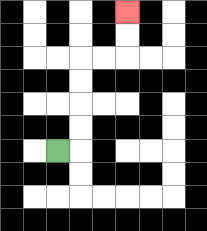{'start': '[2, 6]', 'end': '[5, 0]', 'path_directions': 'R,U,U,U,U,R,R,U,U', 'path_coordinates': '[[2, 6], [3, 6], [3, 5], [3, 4], [3, 3], [3, 2], [4, 2], [5, 2], [5, 1], [5, 0]]'}